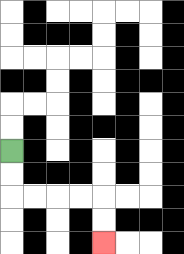{'start': '[0, 6]', 'end': '[4, 10]', 'path_directions': 'D,D,R,R,R,R,D,D', 'path_coordinates': '[[0, 6], [0, 7], [0, 8], [1, 8], [2, 8], [3, 8], [4, 8], [4, 9], [4, 10]]'}